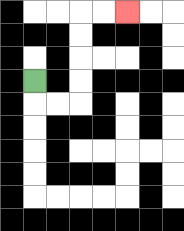{'start': '[1, 3]', 'end': '[5, 0]', 'path_directions': 'D,R,R,U,U,U,U,R,R', 'path_coordinates': '[[1, 3], [1, 4], [2, 4], [3, 4], [3, 3], [3, 2], [3, 1], [3, 0], [4, 0], [5, 0]]'}